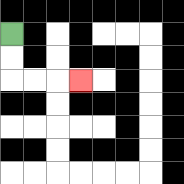{'start': '[0, 1]', 'end': '[3, 3]', 'path_directions': 'D,D,R,R,R', 'path_coordinates': '[[0, 1], [0, 2], [0, 3], [1, 3], [2, 3], [3, 3]]'}